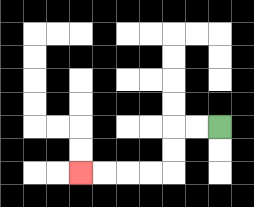{'start': '[9, 5]', 'end': '[3, 7]', 'path_directions': 'L,L,D,D,L,L,L,L', 'path_coordinates': '[[9, 5], [8, 5], [7, 5], [7, 6], [7, 7], [6, 7], [5, 7], [4, 7], [3, 7]]'}